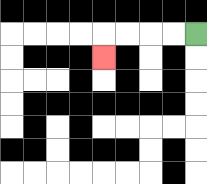{'start': '[8, 1]', 'end': '[4, 2]', 'path_directions': 'L,L,L,L,D', 'path_coordinates': '[[8, 1], [7, 1], [6, 1], [5, 1], [4, 1], [4, 2]]'}